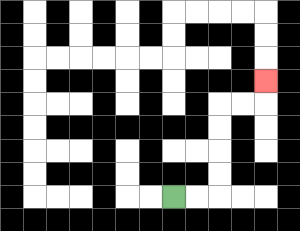{'start': '[7, 8]', 'end': '[11, 3]', 'path_directions': 'R,R,U,U,U,U,R,R,U', 'path_coordinates': '[[7, 8], [8, 8], [9, 8], [9, 7], [9, 6], [9, 5], [9, 4], [10, 4], [11, 4], [11, 3]]'}